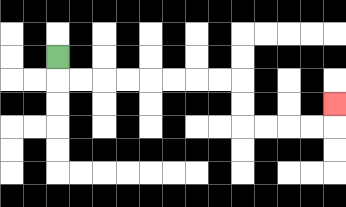{'start': '[2, 2]', 'end': '[14, 4]', 'path_directions': 'D,R,R,R,R,R,R,R,R,D,D,R,R,R,R,U', 'path_coordinates': '[[2, 2], [2, 3], [3, 3], [4, 3], [5, 3], [6, 3], [7, 3], [8, 3], [9, 3], [10, 3], [10, 4], [10, 5], [11, 5], [12, 5], [13, 5], [14, 5], [14, 4]]'}